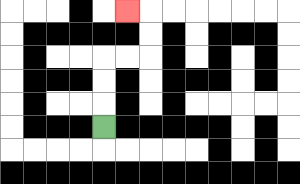{'start': '[4, 5]', 'end': '[5, 0]', 'path_directions': 'U,U,U,R,R,U,U,L', 'path_coordinates': '[[4, 5], [4, 4], [4, 3], [4, 2], [5, 2], [6, 2], [6, 1], [6, 0], [5, 0]]'}